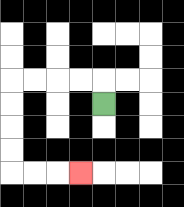{'start': '[4, 4]', 'end': '[3, 7]', 'path_directions': 'U,L,L,L,L,D,D,D,D,R,R,R', 'path_coordinates': '[[4, 4], [4, 3], [3, 3], [2, 3], [1, 3], [0, 3], [0, 4], [0, 5], [0, 6], [0, 7], [1, 7], [2, 7], [3, 7]]'}